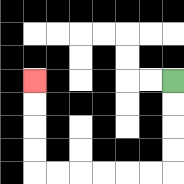{'start': '[7, 3]', 'end': '[1, 3]', 'path_directions': 'D,D,D,D,L,L,L,L,L,L,U,U,U,U', 'path_coordinates': '[[7, 3], [7, 4], [7, 5], [7, 6], [7, 7], [6, 7], [5, 7], [4, 7], [3, 7], [2, 7], [1, 7], [1, 6], [1, 5], [1, 4], [1, 3]]'}